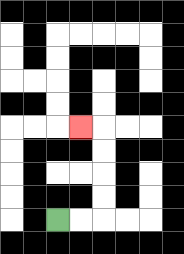{'start': '[2, 9]', 'end': '[3, 5]', 'path_directions': 'R,R,U,U,U,U,L', 'path_coordinates': '[[2, 9], [3, 9], [4, 9], [4, 8], [4, 7], [4, 6], [4, 5], [3, 5]]'}